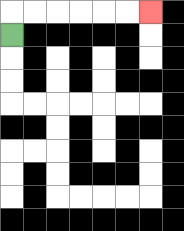{'start': '[0, 1]', 'end': '[6, 0]', 'path_directions': 'U,R,R,R,R,R,R', 'path_coordinates': '[[0, 1], [0, 0], [1, 0], [2, 0], [3, 0], [4, 0], [5, 0], [6, 0]]'}